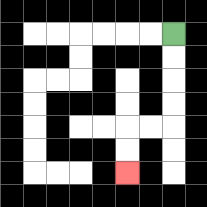{'start': '[7, 1]', 'end': '[5, 7]', 'path_directions': 'D,D,D,D,L,L,D,D', 'path_coordinates': '[[7, 1], [7, 2], [7, 3], [7, 4], [7, 5], [6, 5], [5, 5], [5, 6], [5, 7]]'}